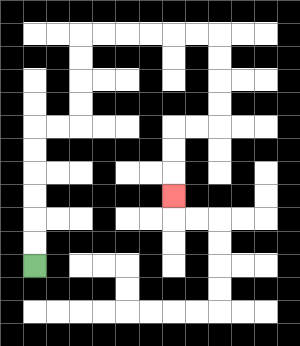{'start': '[1, 11]', 'end': '[7, 8]', 'path_directions': 'U,U,U,U,U,U,R,R,U,U,U,U,R,R,R,R,R,R,D,D,D,D,L,L,D,D,D', 'path_coordinates': '[[1, 11], [1, 10], [1, 9], [1, 8], [1, 7], [1, 6], [1, 5], [2, 5], [3, 5], [3, 4], [3, 3], [3, 2], [3, 1], [4, 1], [5, 1], [6, 1], [7, 1], [8, 1], [9, 1], [9, 2], [9, 3], [9, 4], [9, 5], [8, 5], [7, 5], [7, 6], [7, 7], [7, 8]]'}